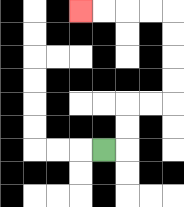{'start': '[4, 6]', 'end': '[3, 0]', 'path_directions': 'R,U,U,R,R,U,U,U,U,L,L,L,L', 'path_coordinates': '[[4, 6], [5, 6], [5, 5], [5, 4], [6, 4], [7, 4], [7, 3], [7, 2], [7, 1], [7, 0], [6, 0], [5, 0], [4, 0], [3, 0]]'}